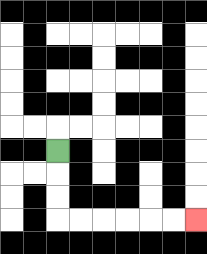{'start': '[2, 6]', 'end': '[8, 9]', 'path_directions': 'D,D,D,R,R,R,R,R,R', 'path_coordinates': '[[2, 6], [2, 7], [2, 8], [2, 9], [3, 9], [4, 9], [5, 9], [6, 9], [7, 9], [8, 9]]'}